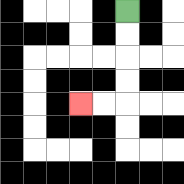{'start': '[5, 0]', 'end': '[3, 4]', 'path_directions': 'D,D,D,D,L,L', 'path_coordinates': '[[5, 0], [5, 1], [5, 2], [5, 3], [5, 4], [4, 4], [3, 4]]'}